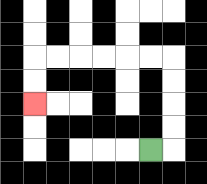{'start': '[6, 6]', 'end': '[1, 4]', 'path_directions': 'R,U,U,U,U,L,L,L,L,L,L,D,D', 'path_coordinates': '[[6, 6], [7, 6], [7, 5], [7, 4], [7, 3], [7, 2], [6, 2], [5, 2], [4, 2], [3, 2], [2, 2], [1, 2], [1, 3], [1, 4]]'}